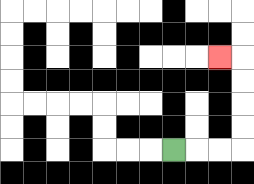{'start': '[7, 6]', 'end': '[9, 2]', 'path_directions': 'R,R,R,U,U,U,U,L', 'path_coordinates': '[[7, 6], [8, 6], [9, 6], [10, 6], [10, 5], [10, 4], [10, 3], [10, 2], [9, 2]]'}